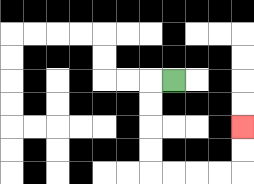{'start': '[7, 3]', 'end': '[10, 5]', 'path_directions': 'L,D,D,D,D,R,R,R,R,U,U', 'path_coordinates': '[[7, 3], [6, 3], [6, 4], [6, 5], [6, 6], [6, 7], [7, 7], [8, 7], [9, 7], [10, 7], [10, 6], [10, 5]]'}